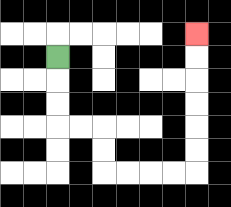{'start': '[2, 2]', 'end': '[8, 1]', 'path_directions': 'D,D,D,R,R,D,D,R,R,R,R,U,U,U,U,U,U', 'path_coordinates': '[[2, 2], [2, 3], [2, 4], [2, 5], [3, 5], [4, 5], [4, 6], [4, 7], [5, 7], [6, 7], [7, 7], [8, 7], [8, 6], [8, 5], [8, 4], [8, 3], [8, 2], [8, 1]]'}